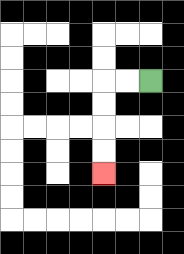{'start': '[6, 3]', 'end': '[4, 7]', 'path_directions': 'L,L,D,D,D,D', 'path_coordinates': '[[6, 3], [5, 3], [4, 3], [4, 4], [4, 5], [4, 6], [4, 7]]'}